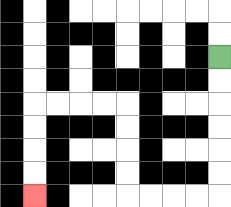{'start': '[9, 2]', 'end': '[1, 8]', 'path_directions': 'D,D,D,D,D,D,L,L,L,L,U,U,U,U,L,L,L,L,D,D,D,D', 'path_coordinates': '[[9, 2], [9, 3], [9, 4], [9, 5], [9, 6], [9, 7], [9, 8], [8, 8], [7, 8], [6, 8], [5, 8], [5, 7], [5, 6], [5, 5], [5, 4], [4, 4], [3, 4], [2, 4], [1, 4], [1, 5], [1, 6], [1, 7], [1, 8]]'}